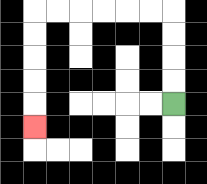{'start': '[7, 4]', 'end': '[1, 5]', 'path_directions': 'U,U,U,U,L,L,L,L,L,L,D,D,D,D,D', 'path_coordinates': '[[7, 4], [7, 3], [7, 2], [7, 1], [7, 0], [6, 0], [5, 0], [4, 0], [3, 0], [2, 0], [1, 0], [1, 1], [1, 2], [1, 3], [1, 4], [1, 5]]'}